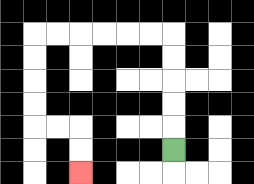{'start': '[7, 6]', 'end': '[3, 7]', 'path_directions': 'U,U,U,U,U,L,L,L,L,L,L,D,D,D,D,R,R,D,D', 'path_coordinates': '[[7, 6], [7, 5], [7, 4], [7, 3], [7, 2], [7, 1], [6, 1], [5, 1], [4, 1], [3, 1], [2, 1], [1, 1], [1, 2], [1, 3], [1, 4], [1, 5], [2, 5], [3, 5], [3, 6], [3, 7]]'}